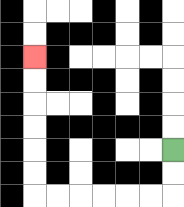{'start': '[7, 6]', 'end': '[1, 2]', 'path_directions': 'D,D,L,L,L,L,L,L,U,U,U,U,U,U', 'path_coordinates': '[[7, 6], [7, 7], [7, 8], [6, 8], [5, 8], [4, 8], [3, 8], [2, 8], [1, 8], [1, 7], [1, 6], [1, 5], [1, 4], [1, 3], [1, 2]]'}